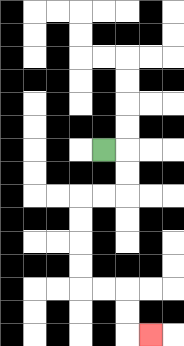{'start': '[4, 6]', 'end': '[6, 14]', 'path_directions': 'R,D,D,L,L,D,D,D,D,R,R,D,D,R', 'path_coordinates': '[[4, 6], [5, 6], [5, 7], [5, 8], [4, 8], [3, 8], [3, 9], [3, 10], [3, 11], [3, 12], [4, 12], [5, 12], [5, 13], [5, 14], [6, 14]]'}